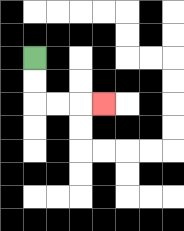{'start': '[1, 2]', 'end': '[4, 4]', 'path_directions': 'D,D,R,R,R', 'path_coordinates': '[[1, 2], [1, 3], [1, 4], [2, 4], [3, 4], [4, 4]]'}